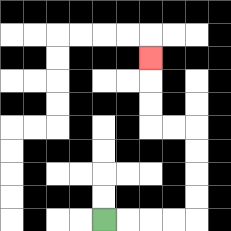{'start': '[4, 9]', 'end': '[6, 2]', 'path_directions': 'R,R,R,R,U,U,U,U,L,L,U,U,U', 'path_coordinates': '[[4, 9], [5, 9], [6, 9], [7, 9], [8, 9], [8, 8], [8, 7], [8, 6], [8, 5], [7, 5], [6, 5], [6, 4], [6, 3], [6, 2]]'}